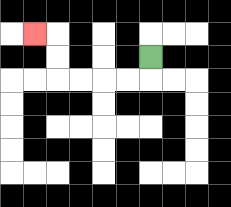{'start': '[6, 2]', 'end': '[1, 1]', 'path_directions': 'D,L,L,L,L,U,U,L', 'path_coordinates': '[[6, 2], [6, 3], [5, 3], [4, 3], [3, 3], [2, 3], [2, 2], [2, 1], [1, 1]]'}